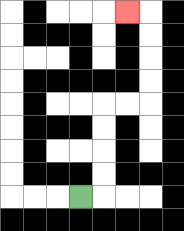{'start': '[3, 8]', 'end': '[5, 0]', 'path_directions': 'R,U,U,U,U,R,R,U,U,U,U,L', 'path_coordinates': '[[3, 8], [4, 8], [4, 7], [4, 6], [4, 5], [4, 4], [5, 4], [6, 4], [6, 3], [6, 2], [6, 1], [6, 0], [5, 0]]'}